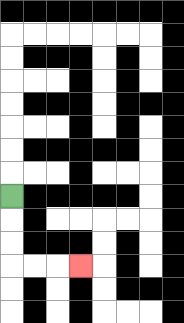{'start': '[0, 8]', 'end': '[3, 11]', 'path_directions': 'D,D,D,R,R,R', 'path_coordinates': '[[0, 8], [0, 9], [0, 10], [0, 11], [1, 11], [2, 11], [3, 11]]'}